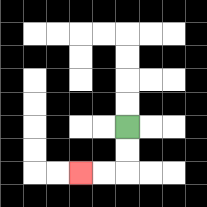{'start': '[5, 5]', 'end': '[3, 7]', 'path_directions': 'D,D,L,L', 'path_coordinates': '[[5, 5], [5, 6], [5, 7], [4, 7], [3, 7]]'}